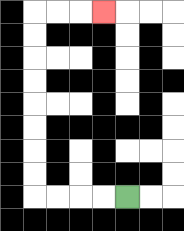{'start': '[5, 8]', 'end': '[4, 0]', 'path_directions': 'L,L,L,L,U,U,U,U,U,U,U,U,R,R,R', 'path_coordinates': '[[5, 8], [4, 8], [3, 8], [2, 8], [1, 8], [1, 7], [1, 6], [1, 5], [1, 4], [1, 3], [1, 2], [1, 1], [1, 0], [2, 0], [3, 0], [4, 0]]'}